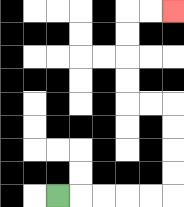{'start': '[2, 8]', 'end': '[7, 0]', 'path_directions': 'R,R,R,R,R,U,U,U,U,L,L,U,U,U,U,R,R', 'path_coordinates': '[[2, 8], [3, 8], [4, 8], [5, 8], [6, 8], [7, 8], [7, 7], [7, 6], [7, 5], [7, 4], [6, 4], [5, 4], [5, 3], [5, 2], [5, 1], [5, 0], [6, 0], [7, 0]]'}